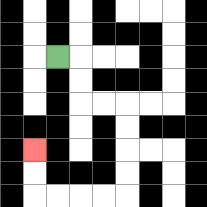{'start': '[2, 2]', 'end': '[1, 6]', 'path_directions': 'R,D,D,R,R,D,D,D,D,L,L,L,L,U,U', 'path_coordinates': '[[2, 2], [3, 2], [3, 3], [3, 4], [4, 4], [5, 4], [5, 5], [5, 6], [5, 7], [5, 8], [4, 8], [3, 8], [2, 8], [1, 8], [1, 7], [1, 6]]'}